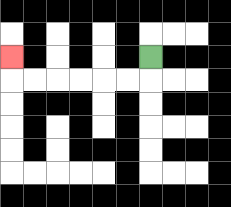{'start': '[6, 2]', 'end': '[0, 2]', 'path_directions': 'D,L,L,L,L,L,L,U', 'path_coordinates': '[[6, 2], [6, 3], [5, 3], [4, 3], [3, 3], [2, 3], [1, 3], [0, 3], [0, 2]]'}